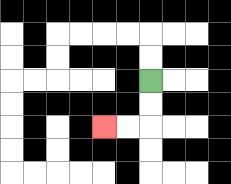{'start': '[6, 3]', 'end': '[4, 5]', 'path_directions': 'D,D,L,L', 'path_coordinates': '[[6, 3], [6, 4], [6, 5], [5, 5], [4, 5]]'}